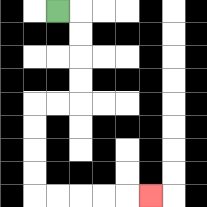{'start': '[2, 0]', 'end': '[6, 8]', 'path_directions': 'R,D,D,D,D,L,L,D,D,D,D,R,R,R,R,R', 'path_coordinates': '[[2, 0], [3, 0], [3, 1], [3, 2], [3, 3], [3, 4], [2, 4], [1, 4], [1, 5], [1, 6], [1, 7], [1, 8], [2, 8], [3, 8], [4, 8], [5, 8], [6, 8]]'}